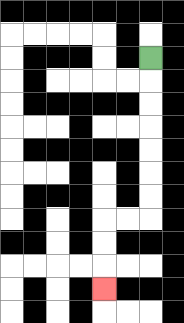{'start': '[6, 2]', 'end': '[4, 12]', 'path_directions': 'D,D,D,D,D,D,D,L,L,D,D,D', 'path_coordinates': '[[6, 2], [6, 3], [6, 4], [6, 5], [6, 6], [6, 7], [6, 8], [6, 9], [5, 9], [4, 9], [4, 10], [4, 11], [4, 12]]'}